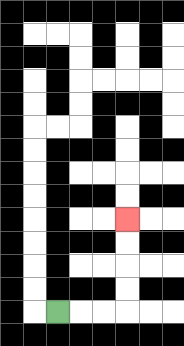{'start': '[2, 13]', 'end': '[5, 9]', 'path_directions': 'R,R,R,U,U,U,U', 'path_coordinates': '[[2, 13], [3, 13], [4, 13], [5, 13], [5, 12], [5, 11], [5, 10], [5, 9]]'}